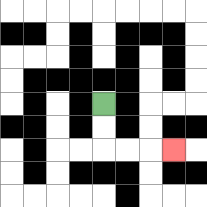{'start': '[4, 4]', 'end': '[7, 6]', 'path_directions': 'D,D,R,R,R', 'path_coordinates': '[[4, 4], [4, 5], [4, 6], [5, 6], [6, 6], [7, 6]]'}